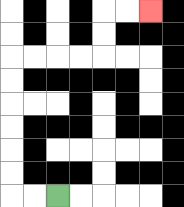{'start': '[2, 8]', 'end': '[6, 0]', 'path_directions': 'L,L,U,U,U,U,U,U,R,R,R,R,U,U,R,R', 'path_coordinates': '[[2, 8], [1, 8], [0, 8], [0, 7], [0, 6], [0, 5], [0, 4], [0, 3], [0, 2], [1, 2], [2, 2], [3, 2], [4, 2], [4, 1], [4, 0], [5, 0], [6, 0]]'}